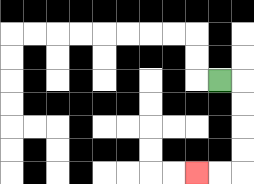{'start': '[9, 3]', 'end': '[8, 7]', 'path_directions': 'R,D,D,D,D,L,L', 'path_coordinates': '[[9, 3], [10, 3], [10, 4], [10, 5], [10, 6], [10, 7], [9, 7], [8, 7]]'}